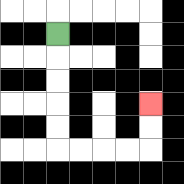{'start': '[2, 1]', 'end': '[6, 4]', 'path_directions': 'D,D,D,D,D,R,R,R,R,U,U', 'path_coordinates': '[[2, 1], [2, 2], [2, 3], [2, 4], [2, 5], [2, 6], [3, 6], [4, 6], [5, 6], [6, 6], [6, 5], [6, 4]]'}